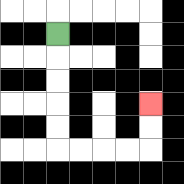{'start': '[2, 1]', 'end': '[6, 4]', 'path_directions': 'D,D,D,D,D,R,R,R,R,U,U', 'path_coordinates': '[[2, 1], [2, 2], [2, 3], [2, 4], [2, 5], [2, 6], [3, 6], [4, 6], [5, 6], [6, 6], [6, 5], [6, 4]]'}